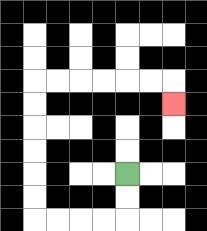{'start': '[5, 7]', 'end': '[7, 4]', 'path_directions': 'D,D,L,L,L,L,U,U,U,U,U,U,R,R,R,R,R,R,D', 'path_coordinates': '[[5, 7], [5, 8], [5, 9], [4, 9], [3, 9], [2, 9], [1, 9], [1, 8], [1, 7], [1, 6], [1, 5], [1, 4], [1, 3], [2, 3], [3, 3], [4, 3], [5, 3], [6, 3], [7, 3], [7, 4]]'}